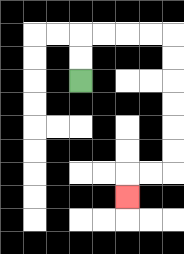{'start': '[3, 3]', 'end': '[5, 8]', 'path_directions': 'U,U,R,R,R,R,D,D,D,D,D,D,L,L,D', 'path_coordinates': '[[3, 3], [3, 2], [3, 1], [4, 1], [5, 1], [6, 1], [7, 1], [7, 2], [7, 3], [7, 4], [7, 5], [7, 6], [7, 7], [6, 7], [5, 7], [5, 8]]'}